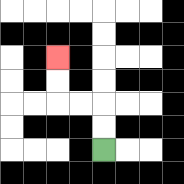{'start': '[4, 6]', 'end': '[2, 2]', 'path_directions': 'U,U,L,L,U,U', 'path_coordinates': '[[4, 6], [4, 5], [4, 4], [3, 4], [2, 4], [2, 3], [2, 2]]'}